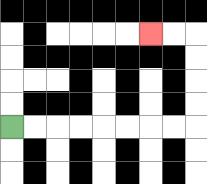{'start': '[0, 5]', 'end': '[6, 1]', 'path_directions': 'R,R,R,R,R,R,R,R,U,U,U,U,L,L', 'path_coordinates': '[[0, 5], [1, 5], [2, 5], [3, 5], [4, 5], [5, 5], [6, 5], [7, 5], [8, 5], [8, 4], [8, 3], [8, 2], [8, 1], [7, 1], [6, 1]]'}